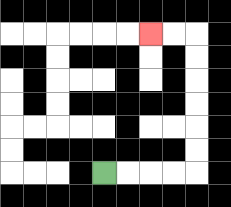{'start': '[4, 7]', 'end': '[6, 1]', 'path_directions': 'R,R,R,R,U,U,U,U,U,U,L,L', 'path_coordinates': '[[4, 7], [5, 7], [6, 7], [7, 7], [8, 7], [8, 6], [8, 5], [8, 4], [8, 3], [8, 2], [8, 1], [7, 1], [6, 1]]'}